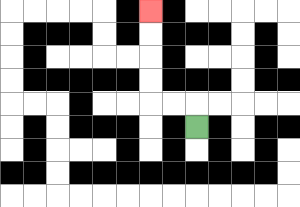{'start': '[8, 5]', 'end': '[6, 0]', 'path_directions': 'U,L,L,U,U,U,U', 'path_coordinates': '[[8, 5], [8, 4], [7, 4], [6, 4], [6, 3], [6, 2], [6, 1], [6, 0]]'}